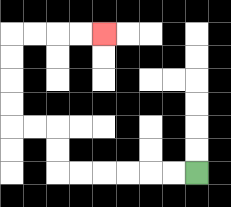{'start': '[8, 7]', 'end': '[4, 1]', 'path_directions': 'L,L,L,L,L,L,U,U,L,L,U,U,U,U,R,R,R,R', 'path_coordinates': '[[8, 7], [7, 7], [6, 7], [5, 7], [4, 7], [3, 7], [2, 7], [2, 6], [2, 5], [1, 5], [0, 5], [0, 4], [0, 3], [0, 2], [0, 1], [1, 1], [2, 1], [3, 1], [4, 1]]'}